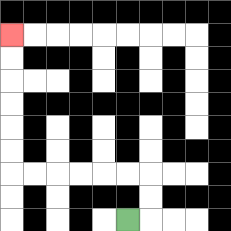{'start': '[5, 9]', 'end': '[0, 1]', 'path_directions': 'R,U,U,L,L,L,L,L,L,U,U,U,U,U,U', 'path_coordinates': '[[5, 9], [6, 9], [6, 8], [6, 7], [5, 7], [4, 7], [3, 7], [2, 7], [1, 7], [0, 7], [0, 6], [0, 5], [0, 4], [0, 3], [0, 2], [0, 1]]'}